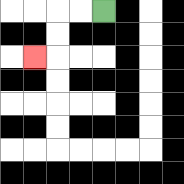{'start': '[4, 0]', 'end': '[1, 2]', 'path_directions': 'L,L,D,D,L', 'path_coordinates': '[[4, 0], [3, 0], [2, 0], [2, 1], [2, 2], [1, 2]]'}